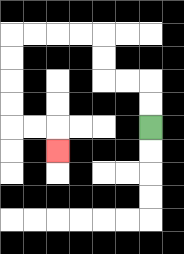{'start': '[6, 5]', 'end': '[2, 6]', 'path_directions': 'U,U,L,L,U,U,L,L,L,L,D,D,D,D,R,R,D', 'path_coordinates': '[[6, 5], [6, 4], [6, 3], [5, 3], [4, 3], [4, 2], [4, 1], [3, 1], [2, 1], [1, 1], [0, 1], [0, 2], [0, 3], [0, 4], [0, 5], [1, 5], [2, 5], [2, 6]]'}